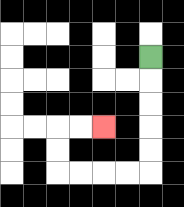{'start': '[6, 2]', 'end': '[4, 5]', 'path_directions': 'D,D,D,D,D,L,L,L,L,U,U,R,R', 'path_coordinates': '[[6, 2], [6, 3], [6, 4], [6, 5], [6, 6], [6, 7], [5, 7], [4, 7], [3, 7], [2, 7], [2, 6], [2, 5], [3, 5], [4, 5]]'}